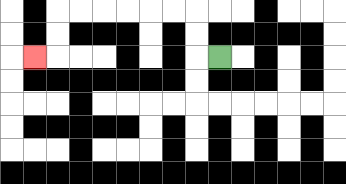{'start': '[9, 2]', 'end': '[1, 2]', 'path_directions': 'L,U,U,L,L,L,L,L,L,D,D,L', 'path_coordinates': '[[9, 2], [8, 2], [8, 1], [8, 0], [7, 0], [6, 0], [5, 0], [4, 0], [3, 0], [2, 0], [2, 1], [2, 2], [1, 2]]'}